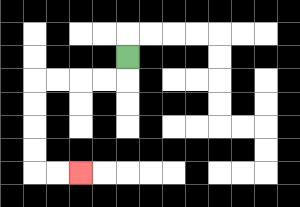{'start': '[5, 2]', 'end': '[3, 7]', 'path_directions': 'D,L,L,L,L,D,D,D,D,R,R', 'path_coordinates': '[[5, 2], [5, 3], [4, 3], [3, 3], [2, 3], [1, 3], [1, 4], [1, 5], [1, 6], [1, 7], [2, 7], [3, 7]]'}